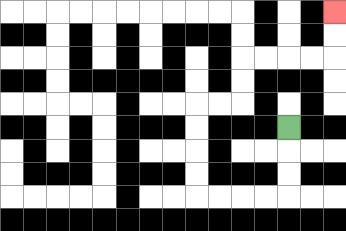{'start': '[12, 5]', 'end': '[14, 0]', 'path_directions': 'D,D,D,L,L,L,L,U,U,U,U,R,R,U,U,R,R,R,R,U,U', 'path_coordinates': '[[12, 5], [12, 6], [12, 7], [12, 8], [11, 8], [10, 8], [9, 8], [8, 8], [8, 7], [8, 6], [8, 5], [8, 4], [9, 4], [10, 4], [10, 3], [10, 2], [11, 2], [12, 2], [13, 2], [14, 2], [14, 1], [14, 0]]'}